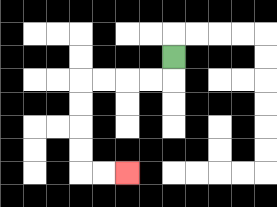{'start': '[7, 2]', 'end': '[5, 7]', 'path_directions': 'D,L,L,L,L,D,D,D,D,R,R', 'path_coordinates': '[[7, 2], [7, 3], [6, 3], [5, 3], [4, 3], [3, 3], [3, 4], [3, 5], [3, 6], [3, 7], [4, 7], [5, 7]]'}